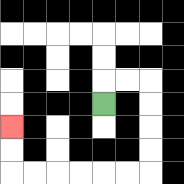{'start': '[4, 4]', 'end': '[0, 5]', 'path_directions': 'U,R,R,D,D,D,D,L,L,L,L,L,L,U,U', 'path_coordinates': '[[4, 4], [4, 3], [5, 3], [6, 3], [6, 4], [6, 5], [6, 6], [6, 7], [5, 7], [4, 7], [3, 7], [2, 7], [1, 7], [0, 7], [0, 6], [0, 5]]'}